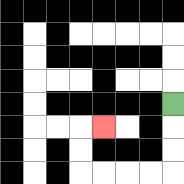{'start': '[7, 4]', 'end': '[4, 5]', 'path_directions': 'D,D,D,L,L,L,L,U,U,R', 'path_coordinates': '[[7, 4], [7, 5], [7, 6], [7, 7], [6, 7], [5, 7], [4, 7], [3, 7], [3, 6], [3, 5], [4, 5]]'}